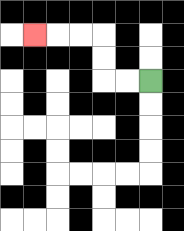{'start': '[6, 3]', 'end': '[1, 1]', 'path_directions': 'L,L,U,U,L,L,L', 'path_coordinates': '[[6, 3], [5, 3], [4, 3], [4, 2], [4, 1], [3, 1], [2, 1], [1, 1]]'}